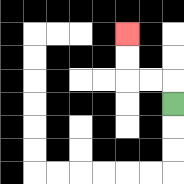{'start': '[7, 4]', 'end': '[5, 1]', 'path_directions': 'U,L,L,U,U', 'path_coordinates': '[[7, 4], [7, 3], [6, 3], [5, 3], [5, 2], [5, 1]]'}